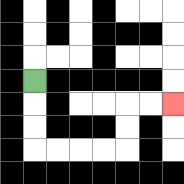{'start': '[1, 3]', 'end': '[7, 4]', 'path_directions': 'D,D,D,R,R,R,R,U,U,R,R', 'path_coordinates': '[[1, 3], [1, 4], [1, 5], [1, 6], [2, 6], [3, 6], [4, 6], [5, 6], [5, 5], [5, 4], [6, 4], [7, 4]]'}